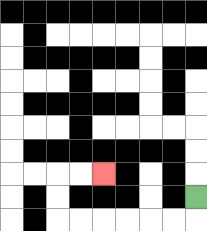{'start': '[8, 8]', 'end': '[4, 7]', 'path_directions': 'D,L,L,L,L,L,L,U,U,R,R', 'path_coordinates': '[[8, 8], [8, 9], [7, 9], [6, 9], [5, 9], [4, 9], [3, 9], [2, 9], [2, 8], [2, 7], [3, 7], [4, 7]]'}